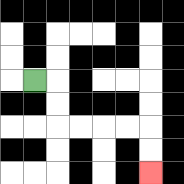{'start': '[1, 3]', 'end': '[6, 7]', 'path_directions': 'R,D,D,R,R,R,R,D,D', 'path_coordinates': '[[1, 3], [2, 3], [2, 4], [2, 5], [3, 5], [4, 5], [5, 5], [6, 5], [6, 6], [6, 7]]'}